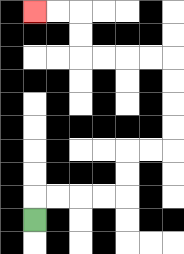{'start': '[1, 9]', 'end': '[1, 0]', 'path_directions': 'U,R,R,R,R,U,U,R,R,U,U,U,U,L,L,L,L,U,U,L,L', 'path_coordinates': '[[1, 9], [1, 8], [2, 8], [3, 8], [4, 8], [5, 8], [5, 7], [5, 6], [6, 6], [7, 6], [7, 5], [7, 4], [7, 3], [7, 2], [6, 2], [5, 2], [4, 2], [3, 2], [3, 1], [3, 0], [2, 0], [1, 0]]'}